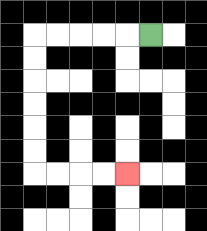{'start': '[6, 1]', 'end': '[5, 7]', 'path_directions': 'L,L,L,L,L,D,D,D,D,D,D,R,R,R,R', 'path_coordinates': '[[6, 1], [5, 1], [4, 1], [3, 1], [2, 1], [1, 1], [1, 2], [1, 3], [1, 4], [1, 5], [1, 6], [1, 7], [2, 7], [3, 7], [4, 7], [5, 7]]'}